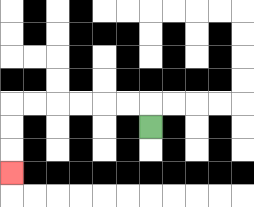{'start': '[6, 5]', 'end': '[0, 7]', 'path_directions': 'U,L,L,L,L,L,L,D,D,D', 'path_coordinates': '[[6, 5], [6, 4], [5, 4], [4, 4], [3, 4], [2, 4], [1, 4], [0, 4], [0, 5], [0, 6], [0, 7]]'}